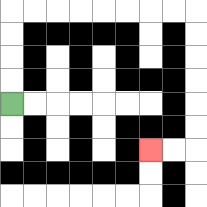{'start': '[0, 4]', 'end': '[6, 6]', 'path_directions': 'U,U,U,U,R,R,R,R,R,R,R,R,D,D,D,D,D,D,L,L', 'path_coordinates': '[[0, 4], [0, 3], [0, 2], [0, 1], [0, 0], [1, 0], [2, 0], [3, 0], [4, 0], [5, 0], [6, 0], [7, 0], [8, 0], [8, 1], [8, 2], [8, 3], [8, 4], [8, 5], [8, 6], [7, 6], [6, 6]]'}